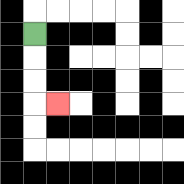{'start': '[1, 1]', 'end': '[2, 4]', 'path_directions': 'D,D,D,R', 'path_coordinates': '[[1, 1], [1, 2], [1, 3], [1, 4], [2, 4]]'}